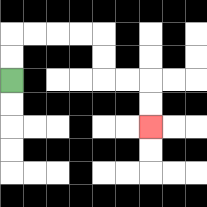{'start': '[0, 3]', 'end': '[6, 5]', 'path_directions': 'U,U,R,R,R,R,D,D,R,R,D,D', 'path_coordinates': '[[0, 3], [0, 2], [0, 1], [1, 1], [2, 1], [3, 1], [4, 1], [4, 2], [4, 3], [5, 3], [6, 3], [6, 4], [6, 5]]'}